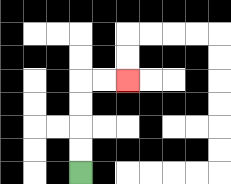{'start': '[3, 7]', 'end': '[5, 3]', 'path_directions': 'U,U,U,U,R,R', 'path_coordinates': '[[3, 7], [3, 6], [3, 5], [3, 4], [3, 3], [4, 3], [5, 3]]'}